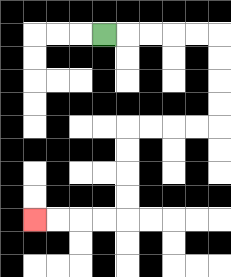{'start': '[4, 1]', 'end': '[1, 9]', 'path_directions': 'R,R,R,R,R,D,D,D,D,L,L,L,L,D,D,D,D,L,L,L,L', 'path_coordinates': '[[4, 1], [5, 1], [6, 1], [7, 1], [8, 1], [9, 1], [9, 2], [9, 3], [9, 4], [9, 5], [8, 5], [7, 5], [6, 5], [5, 5], [5, 6], [5, 7], [5, 8], [5, 9], [4, 9], [3, 9], [2, 9], [1, 9]]'}